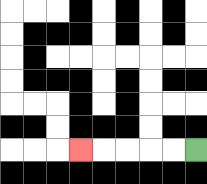{'start': '[8, 6]', 'end': '[3, 6]', 'path_directions': 'L,L,L,L,L', 'path_coordinates': '[[8, 6], [7, 6], [6, 6], [5, 6], [4, 6], [3, 6]]'}